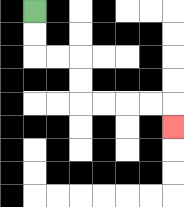{'start': '[1, 0]', 'end': '[7, 5]', 'path_directions': 'D,D,R,R,D,D,R,R,R,R,D', 'path_coordinates': '[[1, 0], [1, 1], [1, 2], [2, 2], [3, 2], [3, 3], [3, 4], [4, 4], [5, 4], [6, 4], [7, 4], [7, 5]]'}